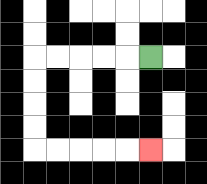{'start': '[6, 2]', 'end': '[6, 6]', 'path_directions': 'L,L,L,L,L,D,D,D,D,R,R,R,R,R', 'path_coordinates': '[[6, 2], [5, 2], [4, 2], [3, 2], [2, 2], [1, 2], [1, 3], [1, 4], [1, 5], [1, 6], [2, 6], [3, 6], [4, 6], [5, 6], [6, 6]]'}